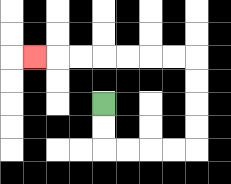{'start': '[4, 4]', 'end': '[1, 2]', 'path_directions': 'D,D,R,R,R,R,U,U,U,U,L,L,L,L,L,L,L', 'path_coordinates': '[[4, 4], [4, 5], [4, 6], [5, 6], [6, 6], [7, 6], [8, 6], [8, 5], [8, 4], [8, 3], [8, 2], [7, 2], [6, 2], [5, 2], [4, 2], [3, 2], [2, 2], [1, 2]]'}